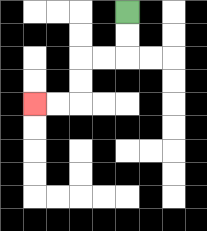{'start': '[5, 0]', 'end': '[1, 4]', 'path_directions': 'D,D,L,L,D,D,L,L', 'path_coordinates': '[[5, 0], [5, 1], [5, 2], [4, 2], [3, 2], [3, 3], [3, 4], [2, 4], [1, 4]]'}